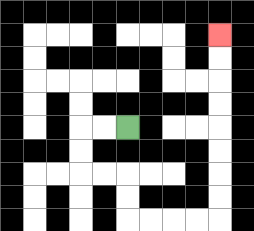{'start': '[5, 5]', 'end': '[9, 1]', 'path_directions': 'L,L,D,D,R,R,D,D,R,R,R,R,U,U,U,U,U,U,U,U', 'path_coordinates': '[[5, 5], [4, 5], [3, 5], [3, 6], [3, 7], [4, 7], [5, 7], [5, 8], [5, 9], [6, 9], [7, 9], [8, 9], [9, 9], [9, 8], [9, 7], [9, 6], [9, 5], [9, 4], [9, 3], [9, 2], [9, 1]]'}